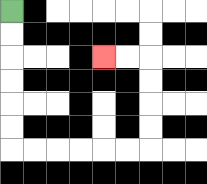{'start': '[0, 0]', 'end': '[4, 2]', 'path_directions': 'D,D,D,D,D,D,R,R,R,R,R,R,U,U,U,U,L,L', 'path_coordinates': '[[0, 0], [0, 1], [0, 2], [0, 3], [0, 4], [0, 5], [0, 6], [1, 6], [2, 6], [3, 6], [4, 6], [5, 6], [6, 6], [6, 5], [6, 4], [6, 3], [6, 2], [5, 2], [4, 2]]'}